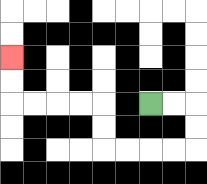{'start': '[6, 4]', 'end': '[0, 2]', 'path_directions': 'R,R,D,D,L,L,L,L,U,U,L,L,L,L,U,U', 'path_coordinates': '[[6, 4], [7, 4], [8, 4], [8, 5], [8, 6], [7, 6], [6, 6], [5, 6], [4, 6], [4, 5], [4, 4], [3, 4], [2, 4], [1, 4], [0, 4], [0, 3], [0, 2]]'}